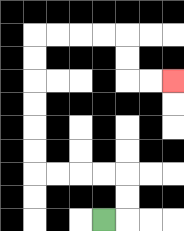{'start': '[4, 9]', 'end': '[7, 3]', 'path_directions': 'R,U,U,L,L,L,L,U,U,U,U,U,U,R,R,R,R,D,D,R,R', 'path_coordinates': '[[4, 9], [5, 9], [5, 8], [5, 7], [4, 7], [3, 7], [2, 7], [1, 7], [1, 6], [1, 5], [1, 4], [1, 3], [1, 2], [1, 1], [2, 1], [3, 1], [4, 1], [5, 1], [5, 2], [5, 3], [6, 3], [7, 3]]'}